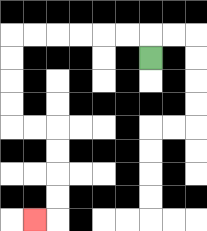{'start': '[6, 2]', 'end': '[1, 9]', 'path_directions': 'U,L,L,L,L,L,L,D,D,D,D,R,R,D,D,D,D,L', 'path_coordinates': '[[6, 2], [6, 1], [5, 1], [4, 1], [3, 1], [2, 1], [1, 1], [0, 1], [0, 2], [0, 3], [0, 4], [0, 5], [1, 5], [2, 5], [2, 6], [2, 7], [2, 8], [2, 9], [1, 9]]'}